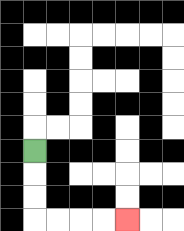{'start': '[1, 6]', 'end': '[5, 9]', 'path_directions': 'D,D,D,R,R,R,R', 'path_coordinates': '[[1, 6], [1, 7], [1, 8], [1, 9], [2, 9], [3, 9], [4, 9], [5, 9]]'}